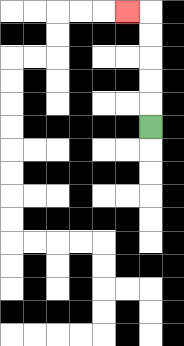{'start': '[6, 5]', 'end': '[5, 0]', 'path_directions': 'U,U,U,U,U,L', 'path_coordinates': '[[6, 5], [6, 4], [6, 3], [6, 2], [6, 1], [6, 0], [5, 0]]'}